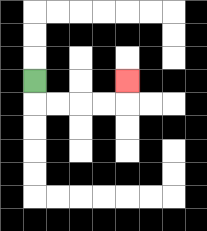{'start': '[1, 3]', 'end': '[5, 3]', 'path_directions': 'D,R,R,R,R,U', 'path_coordinates': '[[1, 3], [1, 4], [2, 4], [3, 4], [4, 4], [5, 4], [5, 3]]'}